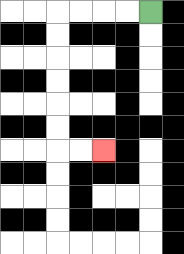{'start': '[6, 0]', 'end': '[4, 6]', 'path_directions': 'L,L,L,L,D,D,D,D,D,D,R,R', 'path_coordinates': '[[6, 0], [5, 0], [4, 0], [3, 0], [2, 0], [2, 1], [2, 2], [2, 3], [2, 4], [2, 5], [2, 6], [3, 6], [4, 6]]'}